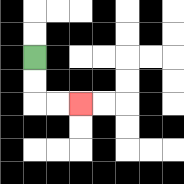{'start': '[1, 2]', 'end': '[3, 4]', 'path_directions': 'D,D,R,R', 'path_coordinates': '[[1, 2], [1, 3], [1, 4], [2, 4], [3, 4]]'}